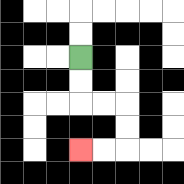{'start': '[3, 2]', 'end': '[3, 6]', 'path_directions': 'D,D,R,R,D,D,L,L', 'path_coordinates': '[[3, 2], [3, 3], [3, 4], [4, 4], [5, 4], [5, 5], [5, 6], [4, 6], [3, 6]]'}